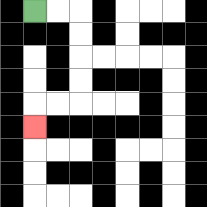{'start': '[1, 0]', 'end': '[1, 5]', 'path_directions': 'R,R,D,D,D,D,L,L,D', 'path_coordinates': '[[1, 0], [2, 0], [3, 0], [3, 1], [3, 2], [3, 3], [3, 4], [2, 4], [1, 4], [1, 5]]'}